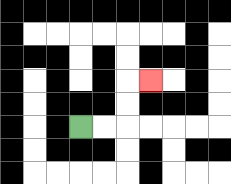{'start': '[3, 5]', 'end': '[6, 3]', 'path_directions': 'R,R,U,U,R', 'path_coordinates': '[[3, 5], [4, 5], [5, 5], [5, 4], [5, 3], [6, 3]]'}